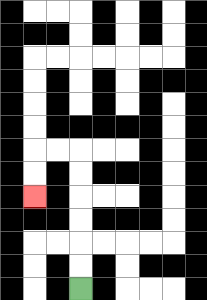{'start': '[3, 12]', 'end': '[1, 8]', 'path_directions': 'U,U,U,U,U,U,L,L,D,D', 'path_coordinates': '[[3, 12], [3, 11], [3, 10], [3, 9], [3, 8], [3, 7], [3, 6], [2, 6], [1, 6], [1, 7], [1, 8]]'}